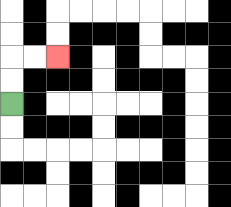{'start': '[0, 4]', 'end': '[2, 2]', 'path_directions': 'U,U,R,R', 'path_coordinates': '[[0, 4], [0, 3], [0, 2], [1, 2], [2, 2]]'}